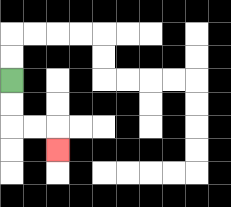{'start': '[0, 3]', 'end': '[2, 6]', 'path_directions': 'D,D,R,R,D', 'path_coordinates': '[[0, 3], [0, 4], [0, 5], [1, 5], [2, 5], [2, 6]]'}